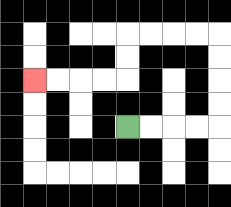{'start': '[5, 5]', 'end': '[1, 3]', 'path_directions': 'R,R,R,R,U,U,U,U,L,L,L,L,D,D,L,L,L,L', 'path_coordinates': '[[5, 5], [6, 5], [7, 5], [8, 5], [9, 5], [9, 4], [9, 3], [9, 2], [9, 1], [8, 1], [7, 1], [6, 1], [5, 1], [5, 2], [5, 3], [4, 3], [3, 3], [2, 3], [1, 3]]'}